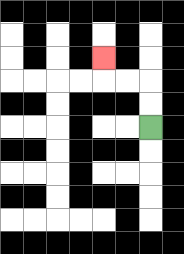{'start': '[6, 5]', 'end': '[4, 2]', 'path_directions': 'U,U,L,L,U', 'path_coordinates': '[[6, 5], [6, 4], [6, 3], [5, 3], [4, 3], [4, 2]]'}